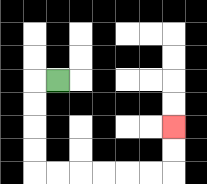{'start': '[2, 3]', 'end': '[7, 5]', 'path_directions': 'L,D,D,D,D,R,R,R,R,R,R,U,U', 'path_coordinates': '[[2, 3], [1, 3], [1, 4], [1, 5], [1, 6], [1, 7], [2, 7], [3, 7], [4, 7], [5, 7], [6, 7], [7, 7], [7, 6], [7, 5]]'}